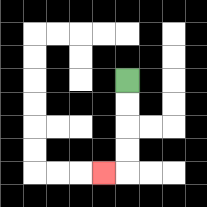{'start': '[5, 3]', 'end': '[4, 7]', 'path_directions': 'D,D,D,D,L', 'path_coordinates': '[[5, 3], [5, 4], [5, 5], [5, 6], [5, 7], [4, 7]]'}